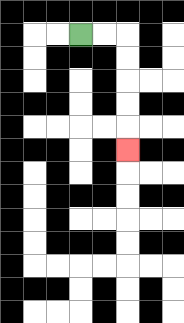{'start': '[3, 1]', 'end': '[5, 6]', 'path_directions': 'R,R,D,D,D,D,D', 'path_coordinates': '[[3, 1], [4, 1], [5, 1], [5, 2], [5, 3], [5, 4], [5, 5], [5, 6]]'}